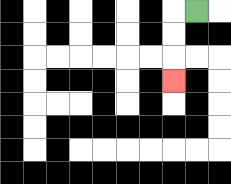{'start': '[8, 0]', 'end': '[7, 3]', 'path_directions': 'L,D,D,D', 'path_coordinates': '[[8, 0], [7, 0], [7, 1], [7, 2], [7, 3]]'}